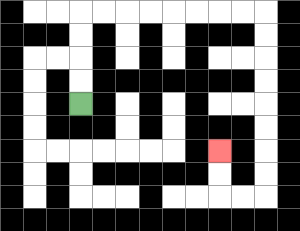{'start': '[3, 4]', 'end': '[9, 6]', 'path_directions': 'U,U,U,U,R,R,R,R,R,R,R,R,D,D,D,D,D,D,D,D,L,L,U,U', 'path_coordinates': '[[3, 4], [3, 3], [3, 2], [3, 1], [3, 0], [4, 0], [5, 0], [6, 0], [7, 0], [8, 0], [9, 0], [10, 0], [11, 0], [11, 1], [11, 2], [11, 3], [11, 4], [11, 5], [11, 6], [11, 7], [11, 8], [10, 8], [9, 8], [9, 7], [9, 6]]'}